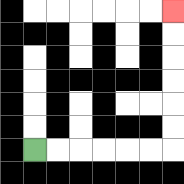{'start': '[1, 6]', 'end': '[7, 0]', 'path_directions': 'R,R,R,R,R,R,U,U,U,U,U,U', 'path_coordinates': '[[1, 6], [2, 6], [3, 6], [4, 6], [5, 6], [6, 6], [7, 6], [7, 5], [7, 4], [7, 3], [7, 2], [7, 1], [7, 0]]'}